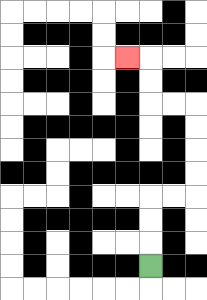{'start': '[6, 11]', 'end': '[5, 2]', 'path_directions': 'U,U,U,R,R,U,U,U,U,L,L,U,U,L', 'path_coordinates': '[[6, 11], [6, 10], [6, 9], [6, 8], [7, 8], [8, 8], [8, 7], [8, 6], [8, 5], [8, 4], [7, 4], [6, 4], [6, 3], [6, 2], [5, 2]]'}